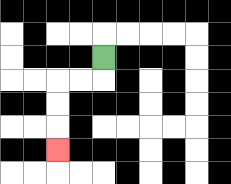{'start': '[4, 2]', 'end': '[2, 6]', 'path_directions': 'D,L,L,D,D,D', 'path_coordinates': '[[4, 2], [4, 3], [3, 3], [2, 3], [2, 4], [2, 5], [2, 6]]'}